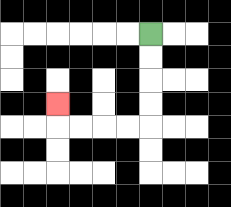{'start': '[6, 1]', 'end': '[2, 4]', 'path_directions': 'D,D,D,D,L,L,L,L,U', 'path_coordinates': '[[6, 1], [6, 2], [6, 3], [6, 4], [6, 5], [5, 5], [4, 5], [3, 5], [2, 5], [2, 4]]'}